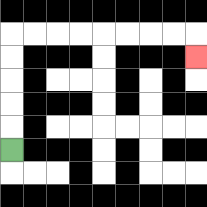{'start': '[0, 6]', 'end': '[8, 2]', 'path_directions': 'U,U,U,U,U,R,R,R,R,R,R,R,R,D', 'path_coordinates': '[[0, 6], [0, 5], [0, 4], [0, 3], [0, 2], [0, 1], [1, 1], [2, 1], [3, 1], [4, 1], [5, 1], [6, 1], [7, 1], [8, 1], [8, 2]]'}